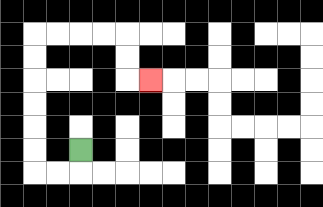{'start': '[3, 6]', 'end': '[6, 3]', 'path_directions': 'D,L,L,U,U,U,U,U,U,R,R,R,R,D,D,R', 'path_coordinates': '[[3, 6], [3, 7], [2, 7], [1, 7], [1, 6], [1, 5], [1, 4], [1, 3], [1, 2], [1, 1], [2, 1], [3, 1], [4, 1], [5, 1], [5, 2], [5, 3], [6, 3]]'}